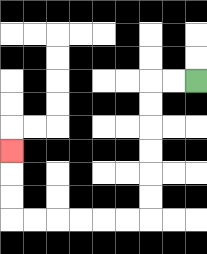{'start': '[8, 3]', 'end': '[0, 6]', 'path_directions': 'L,L,D,D,D,D,D,D,L,L,L,L,L,L,U,U,U', 'path_coordinates': '[[8, 3], [7, 3], [6, 3], [6, 4], [6, 5], [6, 6], [6, 7], [6, 8], [6, 9], [5, 9], [4, 9], [3, 9], [2, 9], [1, 9], [0, 9], [0, 8], [0, 7], [0, 6]]'}